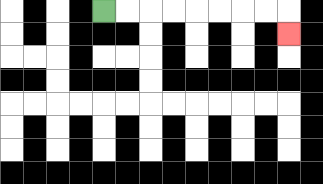{'start': '[4, 0]', 'end': '[12, 1]', 'path_directions': 'R,R,R,R,R,R,R,R,D', 'path_coordinates': '[[4, 0], [5, 0], [6, 0], [7, 0], [8, 0], [9, 0], [10, 0], [11, 0], [12, 0], [12, 1]]'}